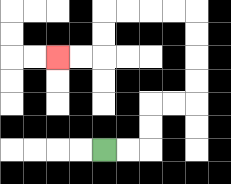{'start': '[4, 6]', 'end': '[2, 2]', 'path_directions': 'R,R,U,U,R,R,U,U,U,U,L,L,L,L,D,D,L,L', 'path_coordinates': '[[4, 6], [5, 6], [6, 6], [6, 5], [6, 4], [7, 4], [8, 4], [8, 3], [8, 2], [8, 1], [8, 0], [7, 0], [6, 0], [5, 0], [4, 0], [4, 1], [4, 2], [3, 2], [2, 2]]'}